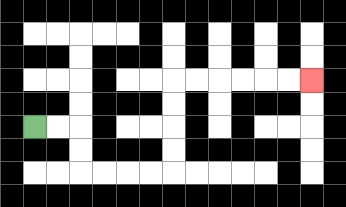{'start': '[1, 5]', 'end': '[13, 3]', 'path_directions': 'R,R,D,D,R,R,R,R,U,U,U,U,R,R,R,R,R,R', 'path_coordinates': '[[1, 5], [2, 5], [3, 5], [3, 6], [3, 7], [4, 7], [5, 7], [6, 7], [7, 7], [7, 6], [7, 5], [7, 4], [7, 3], [8, 3], [9, 3], [10, 3], [11, 3], [12, 3], [13, 3]]'}